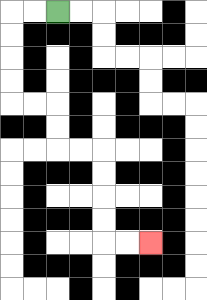{'start': '[2, 0]', 'end': '[6, 10]', 'path_directions': 'L,L,D,D,D,D,R,R,D,D,R,R,D,D,D,D,R,R', 'path_coordinates': '[[2, 0], [1, 0], [0, 0], [0, 1], [0, 2], [0, 3], [0, 4], [1, 4], [2, 4], [2, 5], [2, 6], [3, 6], [4, 6], [4, 7], [4, 8], [4, 9], [4, 10], [5, 10], [6, 10]]'}